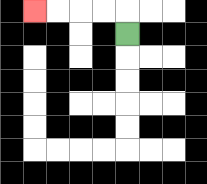{'start': '[5, 1]', 'end': '[1, 0]', 'path_directions': 'U,L,L,L,L', 'path_coordinates': '[[5, 1], [5, 0], [4, 0], [3, 0], [2, 0], [1, 0]]'}